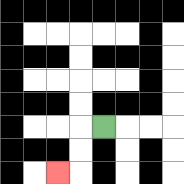{'start': '[4, 5]', 'end': '[2, 7]', 'path_directions': 'L,D,D,L', 'path_coordinates': '[[4, 5], [3, 5], [3, 6], [3, 7], [2, 7]]'}